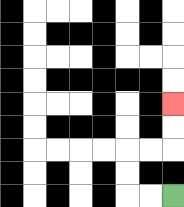{'start': '[7, 8]', 'end': '[7, 4]', 'path_directions': 'L,L,U,U,R,R,U,U', 'path_coordinates': '[[7, 8], [6, 8], [5, 8], [5, 7], [5, 6], [6, 6], [7, 6], [7, 5], [7, 4]]'}